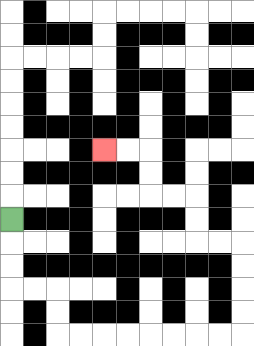{'start': '[0, 9]', 'end': '[4, 6]', 'path_directions': 'D,D,D,R,R,D,D,R,R,R,R,R,R,R,R,U,U,U,U,L,L,U,U,L,L,U,U,L,L', 'path_coordinates': '[[0, 9], [0, 10], [0, 11], [0, 12], [1, 12], [2, 12], [2, 13], [2, 14], [3, 14], [4, 14], [5, 14], [6, 14], [7, 14], [8, 14], [9, 14], [10, 14], [10, 13], [10, 12], [10, 11], [10, 10], [9, 10], [8, 10], [8, 9], [8, 8], [7, 8], [6, 8], [6, 7], [6, 6], [5, 6], [4, 6]]'}